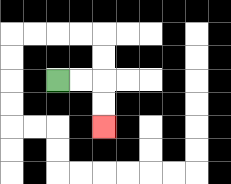{'start': '[2, 3]', 'end': '[4, 5]', 'path_directions': 'R,R,D,D', 'path_coordinates': '[[2, 3], [3, 3], [4, 3], [4, 4], [4, 5]]'}